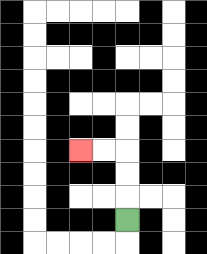{'start': '[5, 9]', 'end': '[3, 6]', 'path_directions': 'U,U,U,L,L', 'path_coordinates': '[[5, 9], [5, 8], [5, 7], [5, 6], [4, 6], [3, 6]]'}